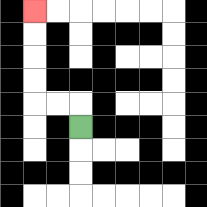{'start': '[3, 5]', 'end': '[1, 0]', 'path_directions': 'U,L,L,U,U,U,U', 'path_coordinates': '[[3, 5], [3, 4], [2, 4], [1, 4], [1, 3], [1, 2], [1, 1], [1, 0]]'}